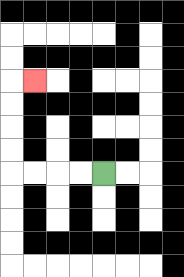{'start': '[4, 7]', 'end': '[1, 3]', 'path_directions': 'L,L,L,L,U,U,U,U,R', 'path_coordinates': '[[4, 7], [3, 7], [2, 7], [1, 7], [0, 7], [0, 6], [0, 5], [0, 4], [0, 3], [1, 3]]'}